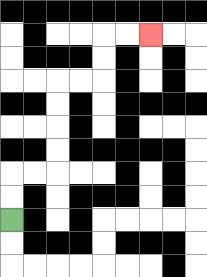{'start': '[0, 9]', 'end': '[6, 1]', 'path_directions': 'U,U,R,R,U,U,U,U,R,R,U,U,R,R', 'path_coordinates': '[[0, 9], [0, 8], [0, 7], [1, 7], [2, 7], [2, 6], [2, 5], [2, 4], [2, 3], [3, 3], [4, 3], [4, 2], [4, 1], [5, 1], [6, 1]]'}